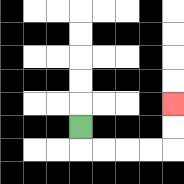{'start': '[3, 5]', 'end': '[7, 4]', 'path_directions': 'D,R,R,R,R,U,U', 'path_coordinates': '[[3, 5], [3, 6], [4, 6], [5, 6], [6, 6], [7, 6], [7, 5], [7, 4]]'}